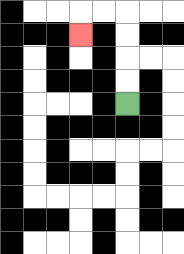{'start': '[5, 4]', 'end': '[3, 1]', 'path_directions': 'U,U,U,U,L,L,D', 'path_coordinates': '[[5, 4], [5, 3], [5, 2], [5, 1], [5, 0], [4, 0], [3, 0], [3, 1]]'}